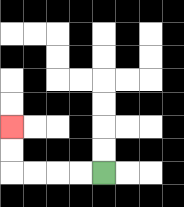{'start': '[4, 7]', 'end': '[0, 5]', 'path_directions': 'L,L,L,L,U,U', 'path_coordinates': '[[4, 7], [3, 7], [2, 7], [1, 7], [0, 7], [0, 6], [0, 5]]'}